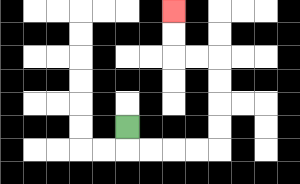{'start': '[5, 5]', 'end': '[7, 0]', 'path_directions': 'D,R,R,R,R,U,U,U,U,L,L,U,U', 'path_coordinates': '[[5, 5], [5, 6], [6, 6], [7, 6], [8, 6], [9, 6], [9, 5], [9, 4], [9, 3], [9, 2], [8, 2], [7, 2], [7, 1], [7, 0]]'}